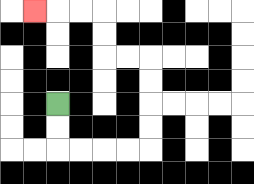{'start': '[2, 4]', 'end': '[1, 0]', 'path_directions': 'D,D,R,R,R,R,U,U,U,U,L,L,U,U,L,L,L', 'path_coordinates': '[[2, 4], [2, 5], [2, 6], [3, 6], [4, 6], [5, 6], [6, 6], [6, 5], [6, 4], [6, 3], [6, 2], [5, 2], [4, 2], [4, 1], [4, 0], [3, 0], [2, 0], [1, 0]]'}